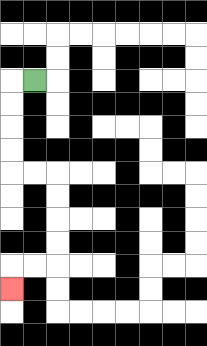{'start': '[1, 3]', 'end': '[0, 12]', 'path_directions': 'L,D,D,D,D,R,R,D,D,D,D,L,L,D', 'path_coordinates': '[[1, 3], [0, 3], [0, 4], [0, 5], [0, 6], [0, 7], [1, 7], [2, 7], [2, 8], [2, 9], [2, 10], [2, 11], [1, 11], [0, 11], [0, 12]]'}